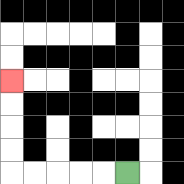{'start': '[5, 7]', 'end': '[0, 3]', 'path_directions': 'L,L,L,L,L,U,U,U,U', 'path_coordinates': '[[5, 7], [4, 7], [3, 7], [2, 7], [1, 7], [0, 7], [0, 6], [0, 5], [0, 4], [0, 3]]'}